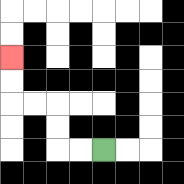{'start': '[4, 6]', 'end': '[0, 2]', 'path_directions': 'L,L,U,U,L,L,U,U', 'path_coordinates': '[[4, 6], [3, 6], [2, 6], [2, 5], [2, 4], [1, 4], [0, 4], [0, 3], [0, 2]]'}